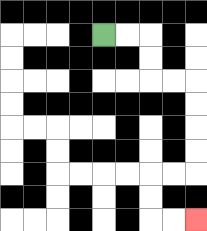{'start': '[4, 1]', 'end': '[8, 9]', 'path_directions': 'R,R,D,D,R,R,D,D,D,D,L,L,D,D,R,R', 'path_coordinates': '[[4, 1], [5, 1], [6, 1], [6, 2], [6, 3], [7, 3], [8, 3], [8, 4], [8, 5], [8, 6], [8, 7], [7, 7], [6, 7], [6, 8], [6, 9], [7, 9], [8, 9]]'}